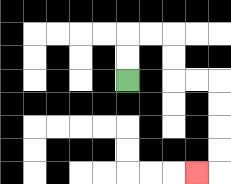{'start': '[5, 3]', 'end': '[8, 7]', 'path_directions': 'U,U,R,R,D,D,R,R,D,D,D,D,L', 'path_coordinates': '[[5, 3], [5, 2], [5, 1], [6, 1], [7, 1], [7, 2], [7, 3], [8, 3], [9, 3], [9, 4], [9, 5], [9, 6], [9, 7], [8, 7]]'}